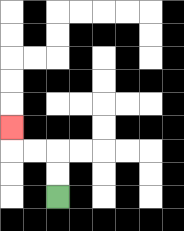{'start': '[2, 8]', 'end': '[0, 5]', 'path_directions': 'U,U,L,L,U', 'path_coordinates': '[[2, 8], [2, 7], [2, 6], [1, 6], [0, 6], [0, 5]]'}